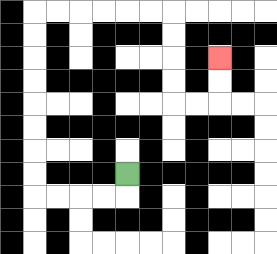{'start': '[5, 7]', 'end': '[9, 2]', 'path_directions': 'D,L,L,L,L,U,U,U,U,U,U,U,U,R,R,R,R,R,R,D,D,D,D,R,R,U,U', 'path_coordinates': '[[5, 7], [5, 8], [4, 8], [3, 8], [2, 8], [1, 8], [1, 7], [1, 6], [1, 5], [1, 4], [1, 3], [1, 2], [1, 1], [1, 0], [2, 0], [3, 0], [4, 0], [5, 0], [6, 0], [7, 0], [7, 1], [7, 2], [7, 3], [7, 4], [8, 4], [9, 4], [9, 3], [9, 2]]'}